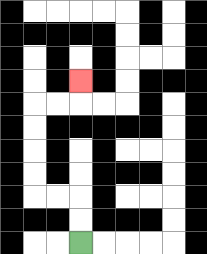{'start': '[3, 10]', 'end': '[3, 3]', 'path_directions': 'U,U,L,L,U,U,U,U,R,R,U', 'path_coordinates': '[[3, 10], [3, 9], [3, 8], [2, 8], [1, 8], [1, 7], [1, 6], [1, 5], [1, 4], [2, 4], [3, 4], [3, 3]]'}